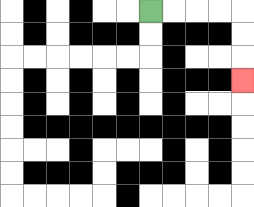{'start': '[6, 0]', 'end': '[10, 3]', 'path_directions': 'R,R,R,R,D,D,D', 'path_coordinates': '[[6, 0], [7, 0], [8, 0], [9, 0], [10, 0], [10, 1], [10, 2], [10, 3]]'}